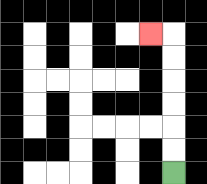{'start': '[7, 7]', 'end': '[6, 1]', 'path_directions': 'U,U,U,U,U,U,L', 'path_coordinates': '[[7, 7], [7, 6], [7, 5], [7, 4], [7, 3], [7, 2], [7, 1], [6, 1]]'}